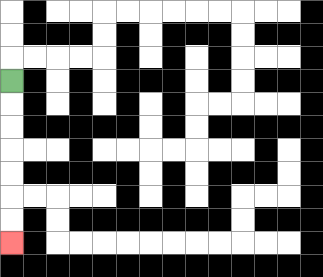{'start': '[0, 3]', 'end': '[0, 10]', 'path_directions': 'D,D,D,D,D,D,D', 'path_coordinates': '[[0, 3], [0, 4], [0, 5], [0, 6], [0, 7], [0, 8], [0, 9], [0, 10]]'}